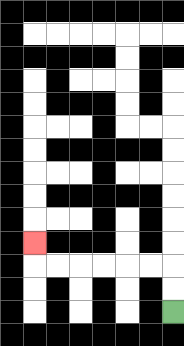{'start': '[7, 13]', 'end': '[1, 10]', 'path_directions': 'U,U,L,L,L,L,L,L,U', 'path_coordinates': '[[7, 13], [7, 12], [7, 11], [6, 11], [5, 11], [4, 11], [3, 11], [2, 11], [1, 11], [1, 10]]'}